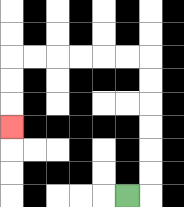{'start': '[5, 8]', 'end': '[0, 5]', 'path_directions': 'R,U,U,U,U,U,U,L,L,L,L,L,L,D,D,D', 'path_coordinates': '[[5, 8], [6, 8], [6, 7], [6, 6], [6, 5], [6, 4], [6, 3], [6, 2], [5, 2], [4, 2], [3, 2], [2, 2], [1, 2], [0, 2], [0, 3], [0, 4], [0, 5]]'}